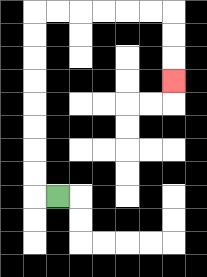{'start': '[2, 8]', 'end': '[7, 3]', 'path_directions': 'L,U,U,U,U,U,U,U,U,R,R,R,R,R,R,D,D,D', 'path_coordinates': '[[2, 8], [1, 8], [1, 7], [1, 6], [1, 5], [1, 4], [1, 3], [1, 2], [1, 1], [1, 0], [2, 0], [3, 0], [4, 0], [5, 0], [6, 0], [7, 0], [7, 1], [7, 2], [7, 3]]'}